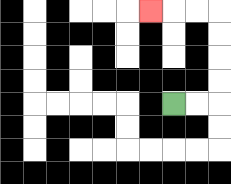{'start': '[7, 4]', 'end': '[6, 0]', 'path_directions': 'R,R,U,U,U,U,L,L,L', 'path_coordinates': '[[7, 4], [8, 4], [9, 4], [9, 3], [9, 2], [9, 1], [9, 0], [8, 0], [7, 0], [6, 0]]'}